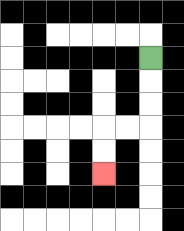{'start': '[6, 2]', 'end': '[4, 7]', 'path_directions': 'D,D,D,L,L,D,D', 'path_coordinates': '[[6, 2], [6, 3], [6, 4], [6, 5], [5, 5], [4, 5], [4, 6], [4, 7]]'}